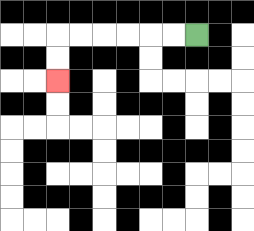{'start': '[8, 1]', 'end': '[2, 3]', 'path_directions': 'L,L,L,L,L,L,D,D', 'path_coordinates': '[[8, 1], [7, 1], [6, 1], [5, 1], [4, 1], [3, 1], [2, 1], [2, 2], [2, 3]]'}